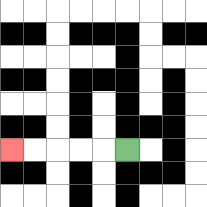{'start': '[5, 6]', 'end': '[0, 6]', 'path_directions': 'L,L,L,L,L', 'path_coordinates': '[[5, 6], [4, 6], [3, 6], [2, 6], [1, 6], [0, 6]]'}